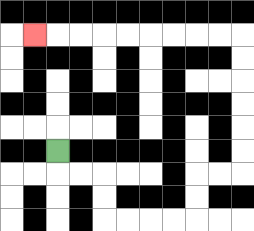{'start': '[2, 6]', 'end': '[1, 1]', 'path_directions': 'D,R,R,D,D,R,R,R,R,U,U,R,R,U,U,U,U,U,U,L,L,L,L,L,L,L,L,L', 'path_coordinates': '[[2, 6], [2, 7], [3, 7], [4, 7], [4, 8], [4, 9], [5, 9], [6, 9], [7, 9], [8, 9], [8, 8], [8, 7], [9, 7], [10, 7], [10, 6], [10, 5], [10, 4], [10, 3], [10, 2], [10, 1], [9, 1], [8, 1], [7, 1], [6, 1], [5, 1], [4, 1], [3, 1], [2, 1], [1, 1]]'}